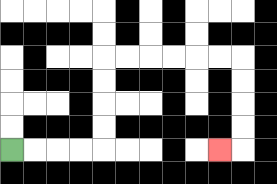{'start': '[0, 6]', 'end': '[9, 6]', 'path_directions': 'R,R,R,R,U,U,U,U,R,R,R,R,R,R,D,D,D,D,L', 'path_coordinates': '[[0, 6], [1, 6], [2, 6], [3, 6], [4, 6], [4, 5], [4, 4], [4, 3], [4, 2], [5, 2], [6, 2], [7, 2], [8, 2], [9, 2], [10, 2], [10, 3], [10, 4], [10, 5], [10, 6], [9, 6]]'}